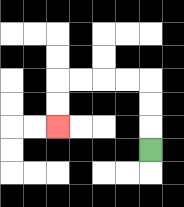{'start': '[6, 6]', 'end': '[2, 5]', 'path_directions': 'U,U,U,L,L,L,L,D,D', 'path_coordinates': '[[6, 6], [6, 5], [6, 4], [6, 3], [5, 3], [4, 3], [3, 3], [2, 3], [2, 4], [2, 5]]'}